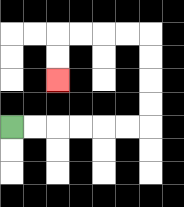{'start': '[0, 5]', 'end': '[2, 3]', 'path_directions': 'R,R,R,R,R,R,U,U,U,U,L,L,L,L,D,D', 'path_coordinates': '[[0, 5], [1, 5], [2, 5], [3, 5], [4, 5], [5, 5], [6, 5], [6, 4], [6, 3], [6, 2], [6, 1], [5, 1], [4, 1], [3, 1], [2, 1], [2, 2], [2, 3]]'}